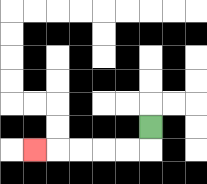{'start': '[6, 5]', 'end': '[1, 6]', 'path_directions': 'D,L,L,L,L,L', 'path_coordinates': '[[6, 5], [6, 6], [5, 6], [4, 6], [3, 6], [2, 6], [1, 6]]'}